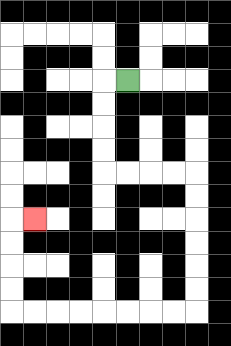{'start': '[5, 3]', 'end': '[1, 9]', 'path_directions': 'L,D,D,D,D,R,R,R,R,D,D,D,D,D,D,L,L,L,L,L,L,L,L,U,U,U,U,R', 'path_coordinates': '[[5, 3], [4, 3], [4, 4], [4, 5], [4, 6], [4, 7], [5, 7], [6, 7], [7, 7], [8, 7], [8, 8], [8, 9], [8, 10], [8, 11], [8, 12], [8, 13], [7, 13], [6, 13], [5, 13], [4, 13], [3, 13], [2, 13], [1, 13], [0, 13], [0, 12], [0, 11], [0, 10], [0, 9], [1, 9]]'}